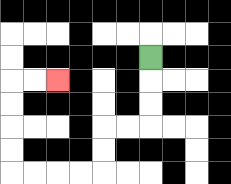{'start': '[6, 2]', 'end': '[2, 3]', 'path_directions': 'D,D,D,L,L,D,D,L,L,L,L,U,U,U,U,R,R', 'path_coordinates': '[[6, 2], [6, 3], [6, 4], [6, 5], [5, 5], [4, 5], [4, 6], [4, 7], [3, 7], [2, 7], [1, 7], [0, 7], [0, 6], [0, 5], [0, 4], [0, 3], [1, 3], [2, 3]]'}